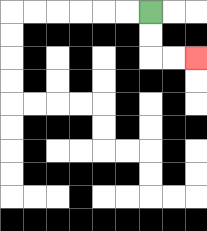{'start': '[6, 0]', 'end': '[8, 2]', 'path_directions': 'D,D,R,R', 'path_coordinates': '[[6, 0], [6, 1], [6, 2], [7, 2], [8, 2]]'}